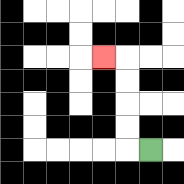{'start': '[6, 6]', 'end': '[4, 2]', 'path_directions': 'L,U,U,U,U,L', 'path_coordinates': '[[6, 6], [5, 6], [5, 5], [5, 4], [5, 3], [5, 2], [4, 2]]'}